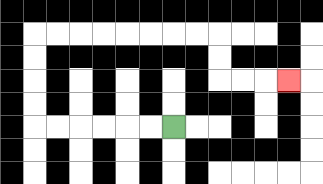{'start': '[7, 5]', 'end': '[12, 3]', 'path_directions': 'L,L,L,L,L,L,U,U,U,U,R,R,R,R,R,R,R,R,D,D,R,R,R', 'path_coordinates': '[[7, 5], [6, 5], [5, 5], [4, 5], [3, 5], [2, 5], [1, 5], [1, 4], [1, 3], [1, 2], [1, 1], [2, 1], [3, 1], [4, 1], [5, 1], [6, 1], [7, 1], [8, 1], [9, 1], [9, 2], [9, 3], [10, 3], [11, 3], [12, 3]]'}